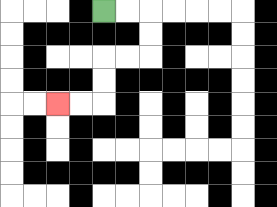{'start': '[4, 0]', 'end': '[2, 4]', 'path_directions': 'R,R,D,D,L,L,D,D,L,L', 'path_coordinates': '[[4, 0], [5, 0], [6, 0], [6, 1], [6, 2], [5, 2], [4, 2], [4, 3], [4, 4], [3, 4], [2, 4]]'}